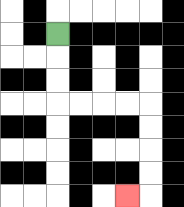{'start': '[2, 1]', 'end': '[5, 8]', 'path_directions': 'D,D,D,R,R,R,R,D,D,D,D,L', 'path_coordinates': '[[2, 1], [2, 2], [2, 3], [2, 4], [3, 4], [4, 4], [5, 4], [6, 4], [6, 5], [6, 6], [6, 7], [6, 8], [5, 8]]'}